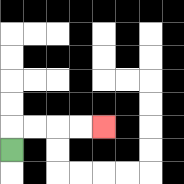{'start': '[0, 6]', 'end': '[4, 5]', 'path_directions': 'U,R,R,R,R', 'path_coordinates': '[[0, 6], [0, 5], [1, 5], [2, 5], [3, 5], [4, 5]]'}